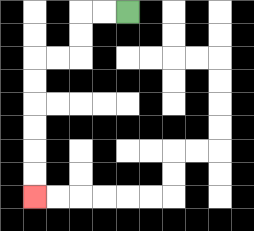{'start': '[5, 0]', 'end': '[1, 8]', 'path_directions': 'L,L,D,D,L,L,D,D,D,D,D,D', 'path_coordinates': '[[5, 0], [4, 0], [3, 0], [3, 1], [3, 2], [2, 2], [1, 2], [1, 3], [1, 4], [1, 5], [1, 6], [1, 7], [1, 8]]'}